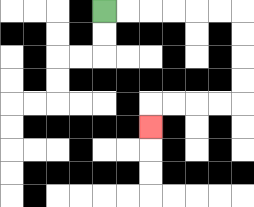{'start': '[4, 0]', 'end': '[6, 5]', 'path_directions': 'R,R,R,R,R,R,D,D,D,D,L,L,L,L,D', 'path_coordinates': '[[4, 0], [5, 0], [6, 0], [7, 0], [8, 0], [9, 0], [10, 0], [10, 1], [10, 2], [10, 3], [10, 4], [9, 4], [8, 4], [7, 4], [6, 4], [6, 5]]'}